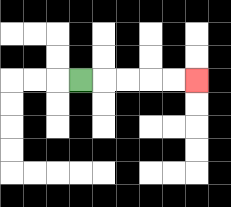{'start': '[3, 3]', 'end': '[8, 3]', 'path_directions': 'R,R,R,R,R', 'path_coordinates': '[[3, 3], [4, 3], [5, 3], [6, 3], [7, 3], [8, 3]]'}